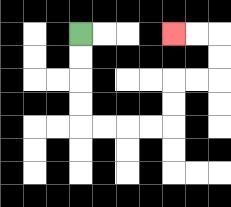{'start': '[3, 1]', 'end': '[7, 1]', 'path_directions': 'D,D,D,D,R,R,R,R,U,U,R,R,U,U,L,L', 'path_coordinates': '[[3, 1], [3, 2], [3, 3], [3, 4], [3, 5], [4, 5], [5, 5], [6, 5], [7, 5], [7, 4], [7, 3], [8, 3], [9, 3], [9, 2], [9, 1], [8, 1], [7, 1]]'}